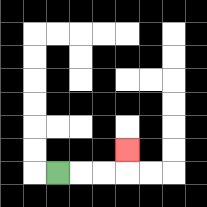{'start': '[2, 7]', 'end': '[5, 6]', 'path_directions': 'R,R,R,U', 'path_coordinates': '[[2, 7], [3, 7], [4, 7], [5, 7], [5, 6]]'}